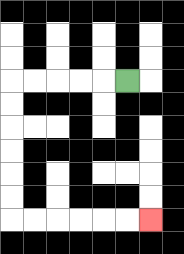{'start': '[5, 3]', 'end': '[6, 9]', 'path_directions': 'L,L,L,L,L,D,D,D,D,D,D,R,R,R,R,R,R', 'path_coordinates': '[[5, 3], [4, 3], [3, 3], [2, 3], [1, 3], [0, 3], [0, 4], [0, 5], [0, 6], [0, 7], [0, 8], [0, 9], [1, 9], [2, 9], [3, 9], [4, 9], [5, 9], [6, 9]]'}